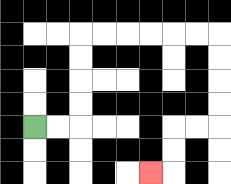{'start': '[1, 5]', 'end': '[6, 7]', 'path_directions': 'R,R,U,U,U,U,R,R,R,R,R,R,D,D,D,D,L,L,D,D,L', 'path_coordinates': '[[1, 5], [2, 5], [3, 5], [3, 4], [3, 3], [3, 2], [3, 1], [4, 1], [5, 1], [6, 1], [7, 1], [8, 1], [9, 1], [9, 2], [9, 3], [9, 4], [9, 5], [8, 5], [7, 5], [7, 6], [7, 7], [6, 7]]'}